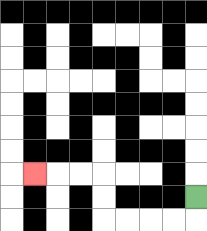{'start': '[8, 8]', 'end': '[1, 7]', 'path_directions': 'D,L,L,L,L,U,U,L,L,L', 'path_coordinates': '[[8, 8], [8, 9], [7, 9], [6, 9], [5, 9], [4, 9], [4, 8], [4, 7], [3, 7], [2, 7], [1, 7]]'}